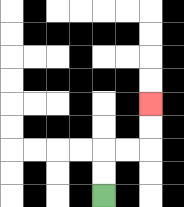{'start': '[4, 8]', 'end': '[6, 4]', 'path_directions': 'U,U,R,R,U,U', 'path_coordinates': '[[4, 8], [4, 7], [4, 6], [5, 6], [6, 6], [6, 5], [6, 4]]'}